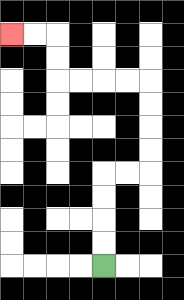{'start': '[4, 11]', 'end': '[0, 1]', 'path_directions': 'U,U,U,U,R,R,U,U,U,U,L,L,L,L,U,U,L,L', 'path_coordinates': '[[4, 11], [4, 10], [4, 9], [4, 8], [4, 7], [5, 7], [6, 7], [6, 6], [6, 5], [6, 4], [6, 3], [5, 3], [4, 3], [3, 3], [2, 3], [2, 2], [2, 1], [1, 1], [0, 1]]'}